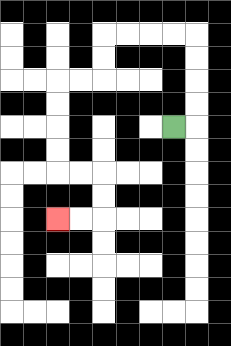{'start': '[7, 5]', 'end': '[2, 9]', 'path_directions': 'R,U,U,U,U,L,L,L,L,D,D,L,L,D,D,D,D,R,R,D,D,L,L', 'path_coordinates': '[[7, 5], [8, 5], [8, 4], [8, 3], [8, 2], [8, 1], [7, 1], [6, 1], [5, 1], [4, 1], [4, 2], [4, 3], [3, 3], [2, 3], [2, 4], [2, 5], [2, 6], [2, 7], [3, 7], [4, 7], [4, 8], [4, 9], [3, 9], [2, 9]]'}